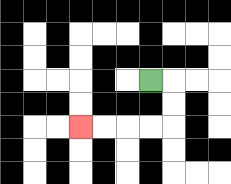{'start': '[6, 3]', 'end': '[3, 5]', 'path_directions': 'R,D,D,L,L,L,L', 'path_coordinates': '[[6, 3], [7, 3], [7, 4], [7, 5], [6, 5], [5, 5], [4, 5], [3, 5]]'}